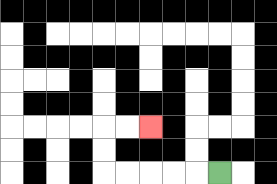{'start': '[9, 7]', 'end': '[6, 5]', 'path_directions': 'L,L,L,L,L,U,U,R,R', 'path_coordinates': '[[9, 7], [8, 7], [7, 7], [6, 7], [5, 7], [4, 7], [4, 6], [4, 5], [5, 5], [6, 5]]'}